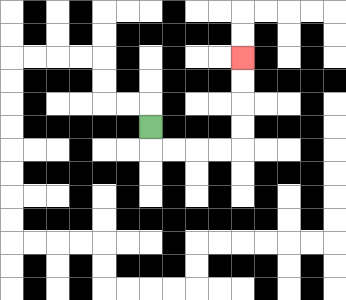{'start': '[6, 5]', 'end': '[10, 2]', 'path_directions': 'D,R,R,R,R,U,U,U,U', 'path_coordinates': '[[6, 5], [6, 6], [7, 6], [8, 6], [9, 6], [10, 6], [10, 5], [10, 4], [10, 3], [10, 2]]'}